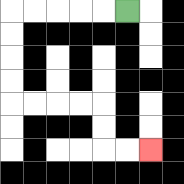{'start': '[5, 0]', 'end': '[6, 6]', 'path_directions': 'L,L,L,L,L,D,D,D,D,R,R,R,R,D,D,R,R', 'path_coordinates': '[[5, 0], [4, 0], [3, 0], [2, 0], [1, 0], [0, 0], [0, 1], [0, 2], [0, 3], [0, 4], [1, 4], [2, 4], [3, 4], [4, 4], [4, 5], [4, 6], [5, 6], [6, 6]]'}